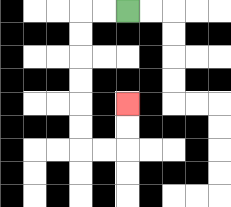{'start': '[5, 0]', 'end': '[5, 4]', 'path_directions': 'L,L,D,D,D,D,D,D,R,R,U,U', 'path_coordinates': '[[5, 0], [4, 0], [3, 0], [3, 1], [3, 2], [3, 3], [3, 4], [3, 5], [3, 6], [4, 6], [5, 6], [5, 5], [5, 4]]'}